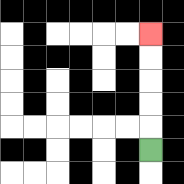{'start': '[6, 6]', 'end': '[6, 1]', 'path_directions': 'U,U,U,U,U', 'path_coordinates': '[[6, 6], [6, 5], [6, 4], [6, 3], [6, 2], [6, 1]]'}